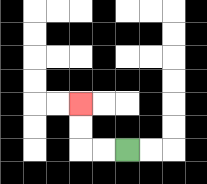{'start': '[5, 6]', 'end': '[3, 4]', 'path_directions': 'L,L,U,U', 'path_coordinates': '[[5, 6], [4, 6], [3, 6], [3, 5], [3, 4]]'}